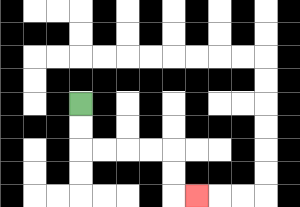{'start': '[3, 4]', 'end': '[8, 8]', 'path_directions': 'D,D,R,R,R,R,D,D,R', 'path_coordinates': '[[3, 4], [3, 5], [3, 6], [4, 6], [5, 6], [6, 6], [7, 6], [7, 7], [7, 8], [8, 8]]'}